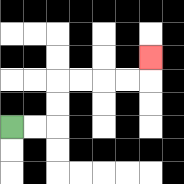{'start': '[0, 5]', 'end': '[6, 2]', 'path_directions': 'R,R,U,U,R,R,R,R,U', 'path_coordinates': '[[0, 5], [1, 5], [2, 5], [2, 4], [2, 3], [3, 3], [4, 3], [5, 3], [6, 3], [6, 2]]'}